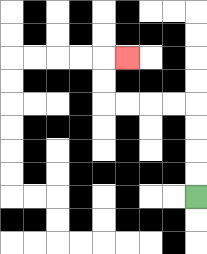{'start': '[8, 8]', 'end': '[5, 2]', 'path_directions': 'U,U,U,U,L,L,L,L,U,U,R', 'path_coordinates': '[[8, 8], [8, 7], [8, 6], [8, 5], [8, 4], [7, 4], [6, 4], [5, 4], [4, 4], [4, 3], [4, 2], [5, 2]]'}